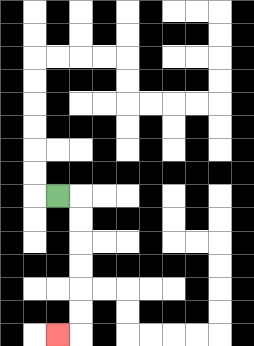{'start': '[2, 8]', 'end': '[2, 14]', 'path_directions': 'R,D,D,D,D,D,D,L', 'path_coordinates': '[[2, 8], [3, 8], [3, 9], [3, 10], [3, 11], [3, 12], [3, 13], [3, 14], [2, 14]]'}